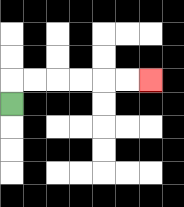{'start': '[0, 4]', 'end': '[6, 3]', 'path_directions': 'U,R,R,R,R,R,R', 'path_coordinates': '[[0, 4], [0, 3], [1, 3], [2, 3], [3, 3], [4, 3], [5, 3], [6, 3]]'}